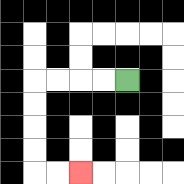{'start': '[5, 3]', 'end': '[3, 7]', 'path_directions': 'L,L,L,L,D,D,D,D,R,R', 'path_coordinates': '[[5, 3], [4, 3], [3, 3], [2, 3], [1, 3], [1, 4], [1, 5], [1, 6], [1, 7], [2, 7], [3, 7]]'}